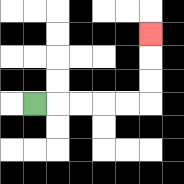{'start': '[1, 4]', 'end': '[6, 1]', 'path_directions': 'R,R,R,R,R,U,U,U', 'path_coordinates': '[[1, 4], [2, 4], [3, 4], [4, 4], [5, 4], [6, 4], [6, 3], [6, 2], [6, 1]]'}